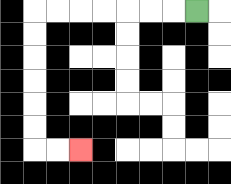{'start': '[8, 0]', 'end': '[3, 6]', 'path_directions': 'L,L,L,L,L,L,L,D,D,D,D,D,D,R,R', 'path_coordinates': '[[8, 0], [7, 0], [6, 0], [5, 0], [4, 0], [3, 0], [2, 0], [1, 0], [1, 1], [1, 2], [1, 3], [1, 4], [1, 5], [1, 6], [2, 6], [3, 6]]'}